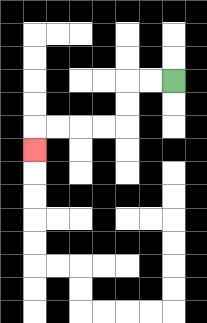{'start': '[7, 3]', 'end': '[1, 6]', 'path_directions': 'L,L,D,D,L,L,L,L,D', 'path_coordinates': '[[7, 3], [6, 3], [5, 3], [5, 4], [5, 5], [4, 5], [3, 5], [2, 5], [1, 5], [1, 6]]'}